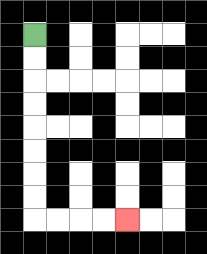{'start': '[1, 1]', 'end': '[5, 9]', 'path_directions': 'D,D,D,D,D,D,D,D,R,R,R,R', 'path_coordinates': '[[1, 1], [1, 2], [1, 3], [1, 4], [1, 5], [1, 6], [1, 7], [1, 8], [1, 9], [2, 9], [3, 9], [4, 9], [5, 9]]'}